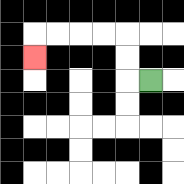{'start': '[6, 3]', 'end': '[1, 2]', 'path_directions': 'L,U,U,L,L,L,L,D', 'path_coordinates': '[[6, 3], [5, 3], [5, 2], [5, 1], [4, 1], [3, 1], [2, 1], [1, 1], [1, 2]]'}